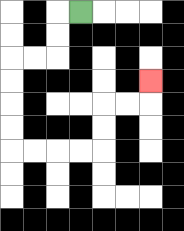{'start': '[3, 0]', 'end': '[6, 3]', 'path_directions': 'L,D,D,L,L,D,D,D,D,R,R,R,R,U,U,R,R,U', 'path_coordinates': '[[3, 0], [2, 0], [2, 1], [2, 2], [1, 2], [0, 2], [0, 3], [0, 4], [0, 5], [0, 6], [1, 6], [2, 6], [3, 6], [4, 6], [4, 5], [4, 4], [5, 4], [6, 4], [6, 3]]'}